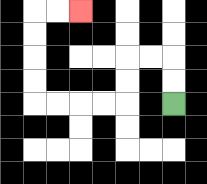{'start': '[7, 4]', 'end': '[3, 0]', 'path_directions': 'U,U,L,L,D,D,L,L,L,L,U,U,U,U,R,R', 'path_coordinates': '[[7, 4], [7, 3], [7, 2], [6, 2], [5, 2], [5, 3], [5, 4], [4, 4], [3, 4], [2, 4], [1, 4], [1, 3], [1, 2], [1, 1], [1, 0], [2, 0], [3, 0]]'}